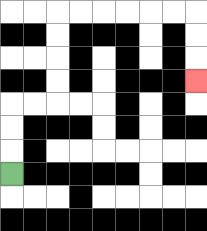{'start': '[0, 7]', 'end': '[8, 3]', 'path_directions': 'U,U,U,R,R,U,U,U,U,R,R,R,R,R,R,D,D,D', 'path_coordinates': '[[0, 7], [0, 6], [0, 5], [0, 4], [1, 4], [2, 4], [2, 3], [2, 2], [2, 1], [2, 0], [3, 0], [4, 0], [5, 0], [6, 0], [7, 0], [8, 0], [8, 1], [8, 2], [8, 3]]'}